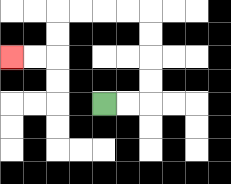{'start': '[4, 4]', 'end': '[0, 2]', 'path_directions': 'R,R,U,U,U,U,L,L,L,L,D,D,L,L', 'path_coordinates': '[[4, 4], [5, 4], [6, 4], [6, 3], [6, 2], [6, 1], [6, 0], [5, 0], [4, 0], [3, 0], [2, 0], [2, 1], [2, 2], [1, 2], [0, 2]]'}